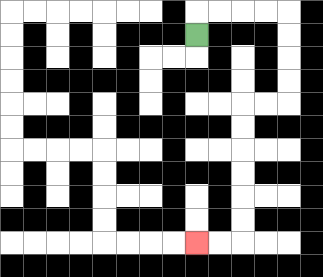{'start': '[8, 1]', 'end': '[8, 10]', 'path_directions': 'U,R,R,R,R,D,D,D,D,L,L,D,D,D,D,D,D,L,L', 'path_coordinates': '[[8, 1], [8, 0], [9, 0], [10, 0], [11, 0], [12, 0], [12, 1], [12, 2], [12, 3], [12, 4], [11, 4], [10, 4], [10, 5], [10, 6], [10, 7], [10, 8], [10, 9], [10, 10], [9, 10], [8, 10]]'}